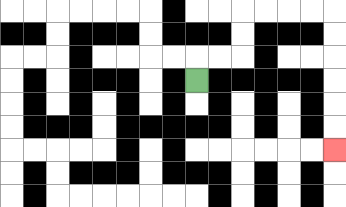{'start': '[8, 3]', 'end': '[14, 6]', 'path_directions': 'U,R,R,U,U,R,R,R,R,D,D,D,D,D,D', 'path_coordinates': '[[8, 3], [8, 2], [9, 2], [10, 2], [10, 1], [10, 0], [11, 0], [12, 0], [13, 0], [14, 0], [14, 1], [14, 2], [14, 3], [14, 4], [14, 5], [14, 6]]'}